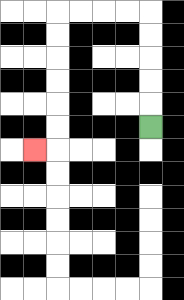{'start': '[6, 5]', 'end': '[1, 6]', 'path_directions': 'U,U,U,U,U,L,L,L,L,D,D,D,D,D,D,L', 'path_coordinates': '[[6, 5], [6, 4], [6, 3], [6, 2], [6, 1], [6, 0], [5, 0], [4, 0], [3, 0], [2, 0], [2, 1], [2, 2], [2, 3], [2, 4], [2, 5], [2, 6], [1, 6]]'}